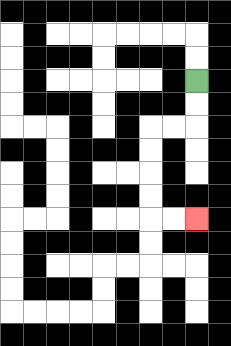{'start': '[8, 3]', 'end': '[8, 9]', 'path_directions': 'D,D,L,L,D,D,D,D,R,R', 'path_coordinates': '[[8, 3], [8, 4], [8, 5], [7, 5], [6, 5], [6, 6], [6, 7], [6, 8], [6, 9], [7, 9], [8, 9]]'}